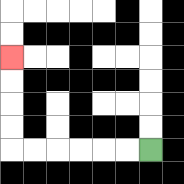{'start': '[6, 6]', 'end': '[0, 2]', 'path_directions': 'L,L,L,L,L,L,U,U,U,U', 'path_coordinates': '[[6, 6], [5, 6], [4, 6], [3, 6], [2, 6], [1, 6], [0, 6], [0, 5], [0, 4], [0, 3], [0, 2]]'}